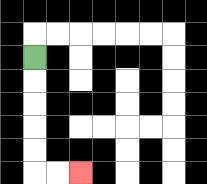{'start': '[1, 2]', 'end': '[3, 7]', 'path_directions': 'D,D,D,D,D,R,R', 'path_coordinates': '[[1, 2], [1, 3], [1, 4], [1, 5], [1, 6], [1, 7], [2, 7], [3, 7]]'}